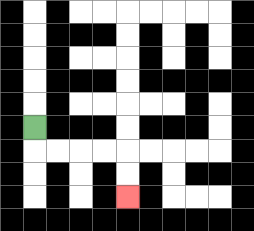{'start': '[1, 5]', 'end': '[5, 8]', 'path_directions': 'D,R,R,R,R,D,D', 'path_coordinates': '[[1, 5], [1, 6], [2, 6], [3, 6], [4, 6], [5, 6], [5, 7], [5, 8]]'}